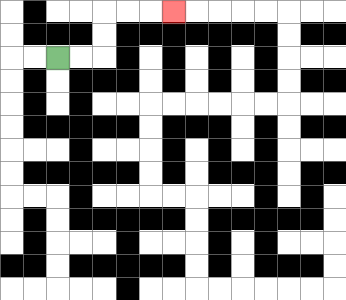{'start': '[2, 2]', 'end': '[7, 0]', 'path_directions': 'R,R,U,U,R,R,R', 'path_coordinates': '[[2, 2], [3, 2], [4, 2], [4, 1], [4, 0], [5, 0], [6, 0], [7, 0]]'}